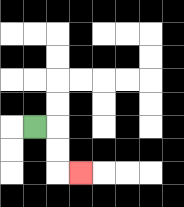{'start': '[1, 5]', 'end': '[3, 7]', 'path_directions': 'R,D,D,R', 'path_coordinates': '[[1, 5], [2, 5], [2, 6], [2, 7], [3, 7]]'}